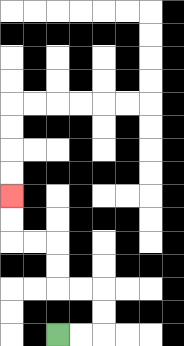{'start': '[2, 14]', 'end': '[0, 8]', 'path_directions': 'R,R,U,U,L,L,U,U,L,L,U,U', 'path_coordinates': '[[2, 14], [3, 14], [4, 14], [4, 13], [4, 12], [3, 12], [2, 12], [2, 11], [2, 10], [1, 10], [0, 10], [0, 9], [0, 8]]'}